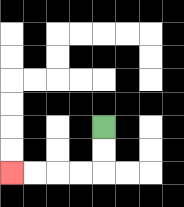{'start': '[4, 5]', 'end': '[0, 7]', 'path_directions': 'D,D,L,L,L,L', 'path_coordinates': '[[4, 5], [4, 6], [4, 7], [3, 7], [2, 7], [1, 7], [0, 7]]'}